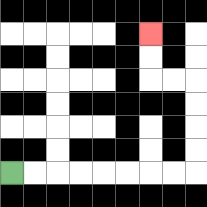{'start': '[0, 7]', 'end': '[6, 1]', 'path_directions': 'R,R,R,R,R,R,R,R,U,U,U,U,L,L,U,U', 'path_coordinates': '[[0, 7], [1, 7], [2, 7], [3, 7], [4, 7], [5, 7], [6, 7], [7, 7], [8, 7], [8, 6], [8, 5], [8, 4], [8, 3], [7, 3], [6, 3], [6, 2], [6, 1]]'}